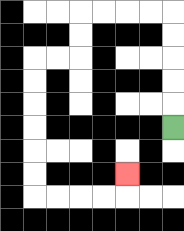{'start': '[7, 5]', 'end': '[5, 7]', 'path_directions': 'U,U,U,U,U,L,L,L,L,D,D,L,L,D,D,D,D,D,D,R,R,R,R,U', 'path_coordinates': '[[7, 5], [7, 4], [7, 3], [7, 2], [7, 1], [7, 0], [6, 0], [5, 0], [4, 0], [3, 0], [3, 1], [3, 2], [2, 2], [1, 2], [1, 3], [1, 4], [1, 5], [1, 6], [1, 7], [1, 8], [2, 8], [3, 8], [4, 8], [5, 8], [5, 7]]'}